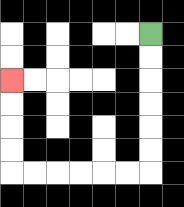{'start': '[6, 1]', 'end': '[0, 3]', 'path_directions': 'D,D,D,D,D,D,L,L,L,L,L,L,U,U,U,U', 'path_coordinates': '[[6, 1], [6, 2], [6, 3], [6, 4], [6, 5], [6, 6], [6, 7], [5, 7], [4, 7], [3, 7], [2, 7], [1, 7], [0, 7], [0, 6], [0, 5], [0, 4], [0, 3]]'}